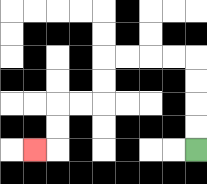{'start': '[8, 6]', 'end': '[1, 6]', 'path_directions': 'U,U,U,U,L,L,L,L,D,D,L,L,D,D,L', 'path_coordinates': '[[8, 6], [8, 5], [8, 4], [8, 3], [8, 2], [7, 2], [6, 2], [5, 2], [4, 2], [4, 3], [4, 4], [3, 4], [2, 4], [2, 5], [2, 6], [1, 6]]'}